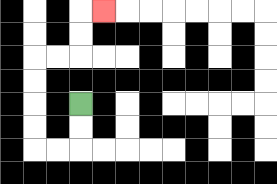{'start': '[3, 4]', 'end': '[4, 0]', 'path_directions': 'D,D,L,L,U,U,U,U,R,R,U,U,R', 'path_coordinates': '[[3, 4], [3, 5], [3, 6], [2, 6], [1, 6], [1, 5], [1, 4], [1, 3], [1, 2], [2, 2], [3, 2], [3, 1], [3, 0], [4, 0]]'}